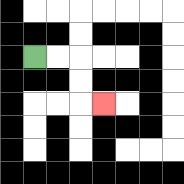{'start': '[1, 2]', 'end': '[4, 4]', 'path_directions': 'R,R,D,D,R', 'path_coordinates': '[[1, 2], [2, 2], [3, 2], [3, 3], [3, 4], [4, 4]]'}